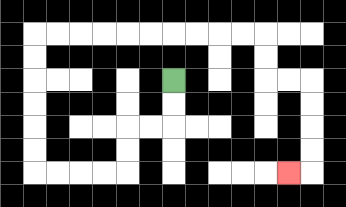{'start': '[7, 3]', 'end': '[12, 7]', 'path_directions': 'D,D,L,L,D,D,L,L,L,L,U,U,U,U,U,U,R,R,R,R,R,R,R,R,R,R,D,D,R,R,D,D,D,D,L', 'path_coordinates': '[[7, 3], [7, 4], [7, 5], [6, 5], [5, 5], [5, 6], [5, 7], [4, 7], [3, 7], [2, 7], [1, 7], [1, 6], [1, 5], [1, 4], [1, 3], [1, 2], [1, 1], [2, 1], [3, 1], [4, 1], [5, 1], [6, 1], [7, 1], [8, 1], [9, 1], [10, 1], [11, 1], [11, 2], [11, 3], [12, 3], [13, 3], [13, 4], [13, 5], [13, 6], [13, 7], [12, 7]]'}